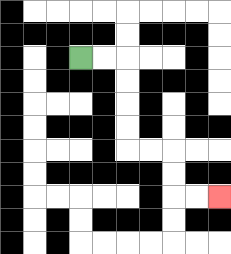{'start': '[3, 2]', 'end': '[9, 8]', 'path_directions': 'R,R,D,D,D,D,R,R,D,D,R,R', 'path_coordinates': '[[3, 2], [4, 2], [5, 2], [5, 3], [5, 4], [5, 5], [5, 6], [6, 6], [7, 6], [7, 7], [7, 8], [8, 8], [9, 8]]'}